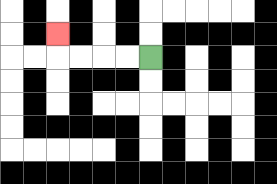{'start': '[6, 2]', 'end': '[2, 1]', 'path_directions': 'L,L,L,L,U', 'path_coordinates': '[[6, 2], [5, 2], [4, 2], [3, 2], [2, 2], [2, 1]]'}